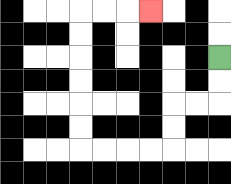{'start': '[9, 2]', 'end': '[6, 0]', 'path_directions': 'D,D,L,L,D,D,L,L,L,L,U,U,U,U,U,U,R,R,R', 'path_coordinates': '[[9, 2], [9, 3], [9, 4], [8, 4], [7, 4], [7, 5], [7, 6], [6, 6], [5, 6], [4, 6], [3, 6], [3, 5], [3, 4], [3, 3], [3, 2], [3, 1], [3, 0], [4, 0], [5, 0], [6, 0]]'}